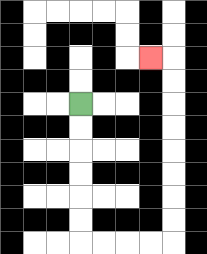{'start': '[3, 4]', 'end': '[6, 2]', 'path_directions': 'D,D,D,D,D,D,R,R,R,R,U,U,U,U,U,U,U,U,L', 'path_coordinates': '[[3, 4], [3, 5], [3, 6], [3, 7], [3, 8], [3, 9], [3, 10], [4, 10], [5, 10], [6, 10], [7, 10], [7, 9], [7, 8], [7, 7], [7, 6], [7, 5], [7, 4], [7, 3], [7, 2], [6, 2]]'}